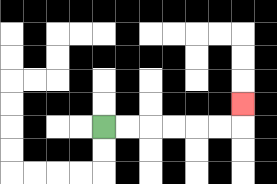{'start': '[4, 5]', 'end': '[10, 4]', 'path_directions': 'R,R,R,R,R,R,U', 'path_coordinates': '[[4, 5], [5, 5], [6, 5], [7, 5], [8, 5], [9, 5], [10, 5], [10, 4]]'}